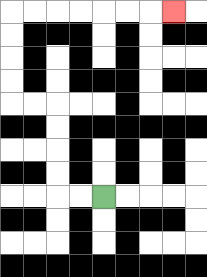{'start': '[4, 8]', 'end': '[7, 0]', 'path_directions': 'L,L,U,U,U,U,L,L,U,U,U,U,R,R,R,R,R,R,R', 'path_coordinates': '[[4, 8], [3, 8], [2, 8], [2, 7], [2, 6], [2, 5], [2, 4], [1, 4], [0, 4], [0, 3], [0, 2], [0, 1], [0, 0], [1, 0], [2, 0], [3, 0], [4, 0], [5, 0], [6, 0], [7, 0]]'}